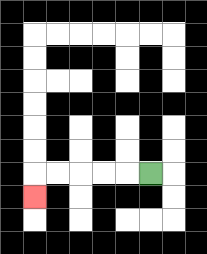{'start': '[6, 7]', 'end': '[1, 8]', 'path_directions': 'L,L,L,L,L,D', 'path_coordinates': '[[6, 7], [5, 7], [4, 7], [3, 7], [2, 7], [1, 7], [1, 8]]'}